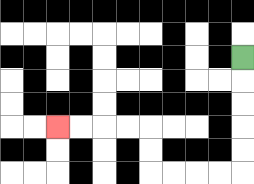{'start': '[10, 2]', 'end': '[2, 5]', 'path_directions': 'D,D,D,D,D,L,L,L,L,U,U,L,L,L,L', 'path_coordinates': '[[10, 2], [10, 3], [10, 4], [10, 5], [10, 6], [10, 7], [9, 7], [8, 7], [7, 7], [6, 7], [6, 6], [6, 5], [5, 5], [4, 5], [3, 5], [2, 5]]'}